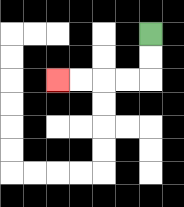{'start': '[6, 1]', 'end': '[2, 3]', 'path_directions': 'D,D,L,L,L,L', 'path_coordinates': '[[6, 1], [6, 2], [6, 3], [5, 3], [4, 3], [3, 3], [2, 3]]'}